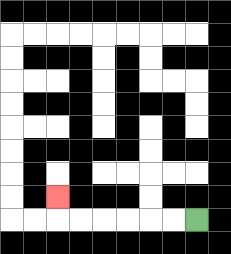{'start': '[8, 9]', 'end': '[2, 8]', 'path_directions': 'L,L,L,L,L,L,U', 'path_coordinates': '[[8, 9], [7, 9], [6, 9], [5, 9], [4, 9], [3, 9], [2, 9], [2, 8]]'}